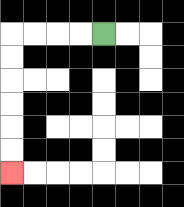{'start': '[4, 1]', 'end': '[0, 7]', 'path_directions': 'L,L,L,L,D,D,D,D,D,D', 'path_coordinates': '[[4, 1], [3, 1], [2, 1], [1, 1], [0, 1], [0, 2], [0, 3], [0, 4], [0, 5], [0, 6], [0, 7]]'}